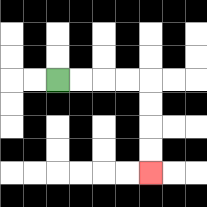{'start': '[2, 3]', 'end': '[6, 7]', 'path_directions': 'R,R,R,R,D,D,D,D', 'path_coordinates': '[[2, 3], [3, 3], [4, 3], [5, 3], [6, 3], [6, 4], [6, 5], [6, 6], [6, 7]]'}